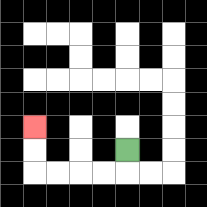{'start': '[5, 6]', 'end': '[1, 5]', 'path_directions': 'D,L,L,L,L,U,U', 'path_coordinates': '[[5, 6], [5, 7], [4, 7], [3, 7], [2, 7], [1, 7], [1, 6], [1, 5]]'}